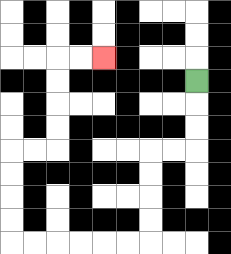{'start': '[8, 3]', 'end': '[4, 2]', 'path_directions': 'D,D,D,L,L,D,D,D,D,L,L,L,L,L,L,U,U,U,U,R,R,U,U,U,U,R,R', 'path_coordinates': '[[8, 3], [8, 4], [8, 5], [8, 6], [7, 6], [6, 6], [6, 7], [6, 8], [6, 9], [6, 10], [5, 10], [4, 10], [3, 10], [2, 10], [1, 10], [0, 10], [0, 9], [0, 8], [0, 7], [0, 6], [1, 6], [2, 6], [2, 5], [2, 4], [2, 3], [2, 2], [3, 2], [4, 2]]'}